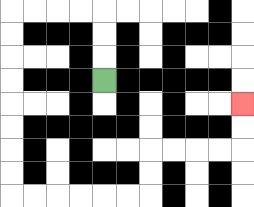{'start': '[4, 3]', 'end': '[10, 4]', 'path_directions': 'U,U,U,L,L,L,L,D,D,D,D,D,D,D,D,R,R,R,R,R,R,U,U,R,R,R,R,U,U', 'path_coordinates': '[[4, 3], [4, 2], [4, 1], [4, 0], [3, 0], [2, 0], [1, 0], [0, 0], [0, 1], [0, 2], [0, 3], [0, 4], [0, 5], [0, 6], [0, 7], [0, 8], [1, 8], [2, 8], [3, 8], [4, 8], [5, 8], [6, 8], [6, 7], [6, 6], [7, 6], [8, 6], [9, 6], [10, 6], [10, 5], [10, 4]]'}